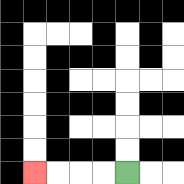{'start': '[5, 7]', 'end': '[1, 7]', 'path_directions': 'L,L,L,L', 'path_coordinates': '[[5, 7], [4, 7], [3, 7], [2, 7], [1, 7]]'}